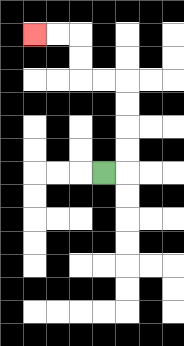{'start': '[4, 7]', 'end': '[1, 1]', 'path_directions': 'R,U,U,U,U,L,L,U,U,L,L', 'path_coordinates': '[[4, 7], [5, 7], [5, 6], [5, 5], [5, 4], [5, 3], [4, 3], [3, 3], [3, 2], [3, 1], [2, 1], [1, 1]]'}